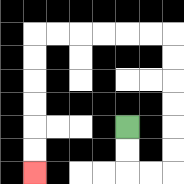{'start': '[5, 5]', 'end': '[1, 7]', 'path_directions': 'D,D,R,R,U,U,U,U,U,U,L,L,L,L,L,L,D,D,D,D,D,D', 'path_coordinates': '[[5, 5], [5, 6], [5, 7], [6, 7], [7, 7], [7, 6], [7, 5], [7, 4], [7, 3], [7, 2], [7, 1], [6, 1], [5, 1], [4, 1], [3, 1], [2, 1], [1, 1], [1, 2], [1, 3], [1, 4], [1, 5], [1, 6], [1, 7]]'}